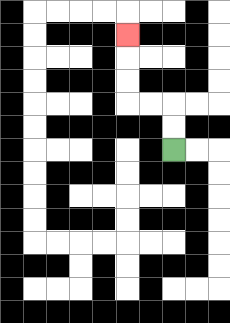{'start': '[7, 6]', 'end': '[5, 1]', 'path_directions': 'U,U,L,L,U,U,U', 'path_coordinates': '[[7, 6], [7, 5], [7, 4], [6, 4], [5, 4], [5, 3], [5, 2], [5, 1]]'}